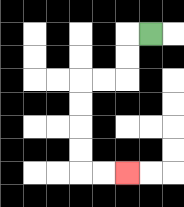{'start': '[6, 1]', 'end': '[5, 7]', 'path_directions': 'L,D,D,L,L,D,D,D,D,R,R', 'path_coordinates': '[[6, 1], [5, 1], [5, 2], [5, 3], [4, 3], [3, 3], [3, 4], [3, 5], [3, 6], [3, 7], [4, 7], [5, 7]]'}